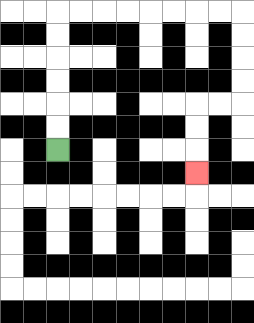{'start': '[2, 6]', 'end': '[8, 7]', 'path_directions': 'U,U,U,U,U,U,R,R,R,R,R,R,R,R,D,D,D,D,L,L,D,D,D', 'path_coordinates': '[[2, 6], [2, 5], [2, 4], [2, 3], [2, 2], [2, 1], [2, 0], [3, 0], [4, 0], [5, 0], [6, 0], [7, 0], [8, 0], [9, 0], [10, 0], [10, 1], [10, 2], [10, 3], [10, 4], [9, 4], [8, 4], [8, 5], [8, 6], [8, 7]]'}